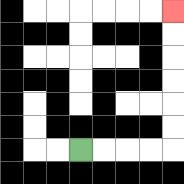{'start': '[3, 6]', 'end': '[7, 0]', 'path_directions': 'R,R,R,R,U,U,U,U,U,U', 'path_coordinates': '[[3, 6], [4, 6], [5, 6], [6, 6], [7, 6], [7, 5], [7, 4], [7, 3], [7, 2], [7, 1], [7, 0]]'}